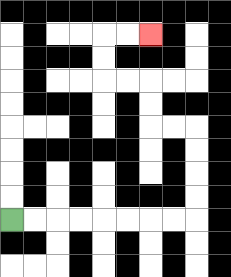{'start': '[0, 9]', 'end': '[6, 1]', 'path_directions': 'R,R,R,R,R,R,R,R,U,U,U,U,L,L,U,U,L,L,U,U,R,R', 'path_coordinates': '[[0, 9], [1, 9], [2, 9], [3, 9], [4, 9], [5, 9], [6, 9], [7, 9], [8, 9], [8, 8], [8, 7], [8, 6], [8, 5], [7, 5], [6, 5], [6, 4], [6, 3], [5, 3], [4, 3], [4, 2], [4, 1], [5, 1], [6, 1]]'}